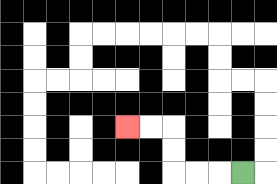{'start': '[10, 7]', 'end': '[5, 5]', 'path_directions': 'L,L,L,U,U,L,L', 'path_coordinates': '[[10, 7], [9, 7], [8, 7], [7, 7], [7, 6], [7, 5], [6, 5], [5, 5]]'}